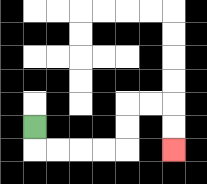{'start': '[1, 5]', 'end': '[7, 6]', 'path_directions': 'D,R,R,R,R,U,U,R,R,D,D', 'path_coordinates': '[[1, 5], [1, 6], [2, 6], [3, 6], [4, 6], [5, 6], [5, 5], [5, 4], [6, 4], [7, 4], [7, 5], [7, 6]]'}